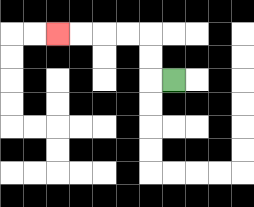{'start': '[7, 3]', 'end': '[2, 1]', 'path_directions': 'L,U,U,L,L,L,L', 'path_coordinates': '[[7, 3], [6, 3], [6, 2], [6, 1], [5, 1], [4, 1], [3, 1], [2, 1]]'}